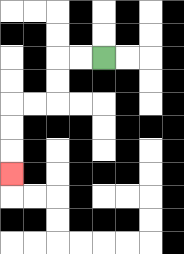{'start': '[4, 2]', 'end': '[0, 7]', 'path_directions': 'L,L,D,D,L,L,D,D,D', 'path_coordinates': '[[4, 2], [3, 2], [2, 2], [2, 3], [2, 4], [1, 4], [0, 4], [0, 5], [0, 6], [0, 7]]'}